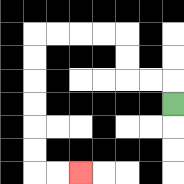{'start': '[7, 4]', 'end': '[3, 7]', 'path_directions': 'U,L,L,U,U,L,L,L,L,D,D,D,D,D,D,R,R', 'path_coordinates': '[[7, 4], [7, 3], [6, 3], [5, 3], [5, 2], [5, 1], [4, 1], [3, 1], [2, 1], [1, 1], [1, 2], [1, 3], [1, 4], [1, 5], [1, 6], [1, 7], [2, 7], [3, 7]]'}